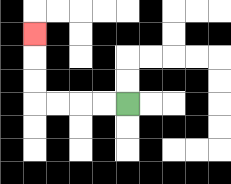{'start': '[5, 4]', 'end': '[1, 1]', 'path_directions': 'L,L,L,L,U,U,U', 'path_coordinates': '[[5, 4], [4, 4], [3, 4], [2, 4], [1, 4], [1, 3], [1, 2], [1, 1]]'}